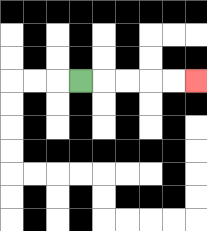{'start': '[3, 3]', 'end': '[8, 3]', 'path_directions': 'R,R,R,R,R', 'path_coordinates': '[[3, 3], [4, 3], [5, 3], [6, 3], [7, 3], [8, 3]]'}